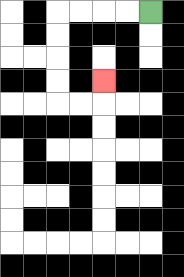{'start': '[6, 0]', 'end': '[4, 3]', 'path_directions': 'L,L,L,L,D,D,D,D,R,R,U', 'path_coordinates': '[[6, 0], [5, 0], [4, 0], [3, 0], [2, 0], [2, 1], [2, 2], [2, 3], [2, 4], [3, 4], [4, 4], [4, 3]]'}